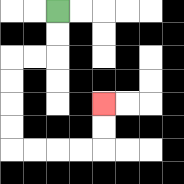{'start': '[2, 0]', 'end': '[4, 4]', 'path_directions': 'D,D,L,L,D,D,D,D,R,R,R,R,U,U', 'path_coordinates': '[[2, 0], [2, 1], [2, 2], [1, 2], [0, 2], [0, 3], [0, 4], [0, 5], [0, 6], [1, 6], [2, 6], [3, 6], [4, 6], [4, 5], [4, 4]]'}